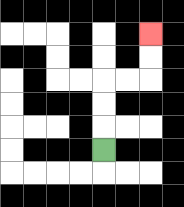{'start': '[4, 6]', 'end': '[6, 1]', 'path_directions': 'U,U,U,R,R,U,U', 'path_coordinates': '[[4, 6], [4, 5], [4, 4], [4, 3], [5, 3], [6, 3], [6, 2], [6, 1]]'}